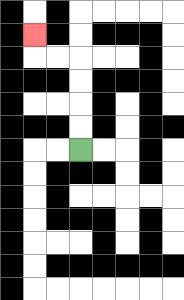{'start': '[3, 6]', 'end': '[1, 1]', 'path_directions': 'U,U,U,U,L,L,U', 'path_coordinates': '[[3, 6], [3, 5], [3, 4], [3, 3], [3, 2], [2, 2], [1, 2], [1, 1]]'}